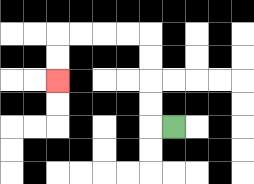{'start': '[7, 5]', 'end': '[2, 3]', 'path_directions': 'L,U,U,U,U,L,L,L,L,D,D', 'path_coordinates': '[[7, 5], [6, 5], [6, 4], [6, 3], [6, 2], [6, 1], [5, 1], [4, 1], [3, 1], [2, 1], [2, 2], [2, 3]]'}